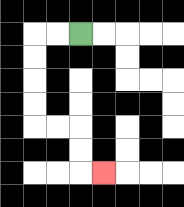{'start': '[3, 1]', 'end': '[4, 7]', 'path_directions': 'L,L,D,D,D,D,R,R,D,D,R', 'path_coordinates': '[[3, 1], [2, 1], [1, 1], [1, 2], [1, 3], [1, 4], [1, 5], [2, 5], [3, 5], [3, 6], [3, 7], [4, 7]]'}